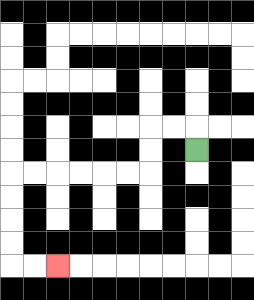{'start': '[8, 6]', 'end': '[2, 11]', 'path_directions': 'U,L,L,D,D,L,L,L,L,L,L,D,D,D,D,R,R', 'path_coordinates': '[[8, 6], [8, 5], [7, 5], [6, 5], [6, 6], [6, 7], [5, 7], [4, 7], [3, 7], [2, 7], [1, 7], [0, 7], [0, 8], [0, 9], [0, 10], [0, 11], [1, 11], [2, 11]]'}